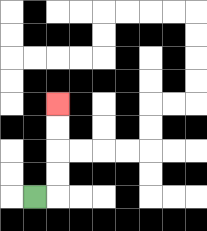{'start': '[1, 8]', 'end': '[2, 4]', 'path_directions': 'R,U,U,U,U', 'path_coordinates': '[[1, 8], [2, 8], [2, 7], [2, 6], [2, 5], [2, 4]]'}